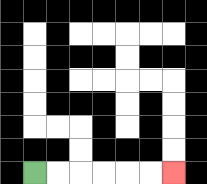{'start': '[1, 7]', 'end': '[7, 7]', 'path_directions': 'R,R,R,R,R,R', 'path_coordinates': '[[1, 7], [2, 7], [3, 7], [4, 7], [5, 7], [6, 7], [7, 7]]'}